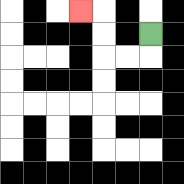{'start': '[6, 1]', 'end': '[3, 0]', 'path_directions': 'D,L,L,U,U,L', 'path_coordinates': '[[6, 1], [6, 2], [5, 2], [4, 2], [4, 1], [4, 0], [3, 0]]'}